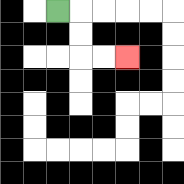{'start': '[2, 0]', 'end': '[5, 2]', 'path_directions': 'R,D,D,R,R', 'path_coordinates': '[[2, 0], [3, 0], [3, 1], [3, 2], [4, 2], [5, 2]]'}